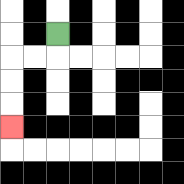{'start': '[2, 1]', 'end': '[0, 5]', 'path_directions': 'D,L,L,D,D,D', 'path_coordinates': '[[2, 1], [2, 2], [1, 2], [0, 2], [0, 3], [0, 4], [0, 5]]'}